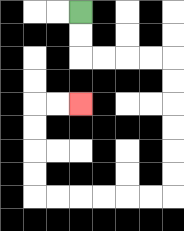{'start': '[3, 0]', 'end': '[3, 4]', 'path_directions': 'D,D,R,R,R,R,D,D,D,D,D,D,L,L,L,L,L,L,U,U,U,U,R,R', 'path_coordinates': '[[3, 0], [3, 1], [3, 2], [4, 2], [5, 2], [6, 2], [7, 2], [7, 3], [7, 4], [7, 5], [7, 6], [7, 7], [7, 8], [6, 8], [5, 8], [4, 8], [3, 8], [2, 8], [1, 8], [1, 7], [1, 6], [1, 5], [1, 4], [2, 4], [3, 4]]'}